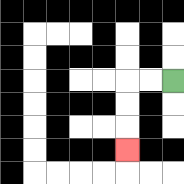{'start': '[7, 3]', 'end': '[5, 6]', 'path_directions': 'L,L,D,D,D', 'path_coordinates': '[[7, 3], [6, 3], [5, 3], [5, 4], [5, 5], [5, 6]]'}